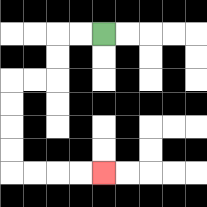{'start': '[4, 1]', 'end': '[4, 7]', 'path_directions': 'L,L,D,D,L,L,D,D,D,D,R,R,R,R', 'path_coordinates': '[[4, 1], [3, 1], [2, 1], [2, 2], [2, 3], [1, 3], [0, 3], [0, 4], [0, 5], [0, 6], [0, 7], [1, 7], [2, 7], [3, 7], [4, 7]]'}